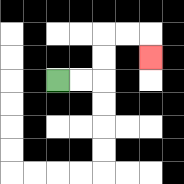{'start': '[2, 3]', 'end': '[6, 2]', 'path_directions': 'R,R,U,U,R,R,D', 'path_coordinates': '[[2, 3], [3, 3], [4, 3], [4, 2], [4, 1], [5, 1], [6, 1], [6, 2]]'}